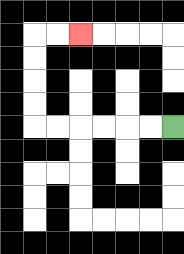{'start': '[7, 5]', 'end': '[3, 1]', 'path_directions': 'L,L,L,L,L,L,U,U,U,U,R,R', 'path_coordinates': '[[7, 5], [6, 5], [5, 5], [4, 5], [3, 5], [2, 5], [1, 5], [1, 4], [1, 3], [1, 2], [1, 1], [2, 1], [3, 1]]'}